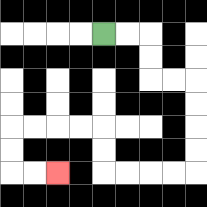{'start': '[4, 1]', 'end': '[2, 7]', 'path_directions': 'R,R,D,D,R,R,D,D,D,D,L,L,L,L,U,U,L,L,L,L,D,D,R,R', 'path_coordinates': '[[4, 1], [5, 1], [6, 1], [6, 2], [6, 3], [7, 3], [8, 3], [8, 4], [8, 5], [8, 6], [8, 7], [7, 7], [6, 7], [5, 7], [4, 7], [4, 6], [4, 5], [3, 5], [2, 5], [1, 5], [0, 5], [0, 6], [0, 7], [1, 7], [2, 7]]'}